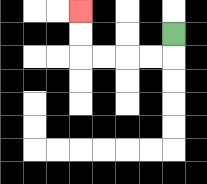{'start': '[7, 1]', 'end': '[3, 0]', 'path_directions': 'D,L,L,L,L,U,U', 'path_coordinates': '[[7, 1], [7, 2], [6, 2], [5, 2], [4, 2], [3, 2], [3, 1], [3, 0]]'}